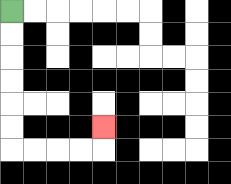{'start': '[0, 0]', 'end': '[4, 5]', 'path_directions': 'D,D,D,D,D,D,R,R,R,R,U', 'path_coordinates': '[[0, 0], [0, 1], [0, 2], [0, 3], [0, 4], [0, 5], [0, 6], [1, 6], [2, 6], [3, 6], [4, 6], [4, 5]]'}